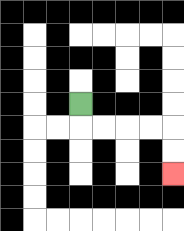{'start': '[3, 4]', 'end': '[7, 7]', 'path_directions': 'D,R,R,R,R,D,D', 'path_coordinates': '[[3, 4], [3, 5], [4, 5], [5, 5], [6, 5], [7, 5], [7, 6], [7, 7]]'}